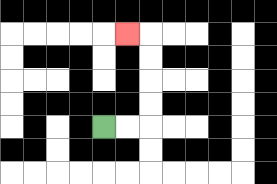{'start': '[4, 5]', 'end': '[5, 1]', 'path_directions': 'R,R,U,U,U,U,L', 'path_coordinates': '[[4, 5], [5, 5], [6, 5], [6, 4], [6, 3], [6, 2], [6, 1], [5, 1]]'}